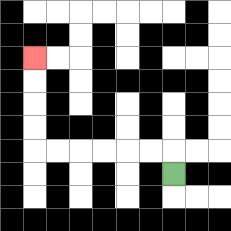{'start': '[7, 7]', 'end': '[1, 2]', 'path_directions': 'U,L,L,L,L,L,L,U,U,U,U', 'path_coordinates': '[[7, 7], [7, 6], [6, 6], [5, 6], [4, 6], [3, 6], [2, 6], [1, 6], [1, 5], [1, 4], [1, 3], [1, 2]]'}